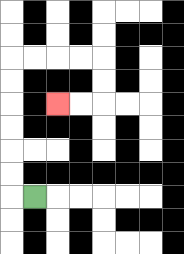{'start': '[1, 8]', 'end': '[2, 4]', 'path_directions': 'L,U,U,U,U,U,U,R,R,R,R,D,D,L,L', 'path_coordinates': '[[1, 8], [0, 8], [0, 7], [0, 6], [0, 5], [0, 4], [0, 3], [0, 2], [1, 2], [2, 2], [3, 2], [4, 2], [4, 3], [4, 4], [3, 4], [2, 4]]'}